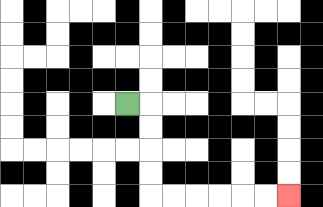{'start': '[5, 4]', 'end': '[12, 8]', 'path_directions': 'R,D,D,D,D,R,R,R,R,R,R', 'path_coordinates': '[[5, 4], [6, 4], [6, 5], [6, 6], [6, 7], [6, 8], [7, 8], [8, 8], [9, 8], [10, 8], [11, 8], [12, 8]]'}